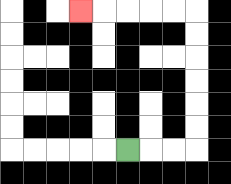{'start': '[5, 6]', 'end': '[3, 0]', 'path_directions': 'R,R,R,U,U,U,U,U,U,L,L,L,L,L', 'path_coordinates': '[[5, 6], [6, 6], [7, 6], [8, 6], [8, 5], [8, 4], [8, 3], [8, 2], [8, 1], [8, 0], [7, 0], [6, 0], [5, 0], [4, 0], [3, 0]]'}